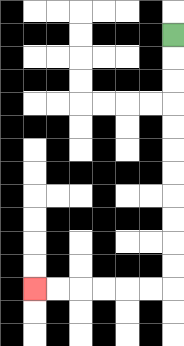{'start': '[7, 1]', 'end': '[1, 12]', 'path_directions': 'D,D,D,D,D,D,D,D,D,D,D,L,L,L,L,L,L', 'path_coordinates': '[[7, 1], [7, 2], [7, 3], [7, 4], [7, 5], [7, 6], [7, 7], [7, 8], [7, 9], [7, 10], [7, 11], [7, 12], [6, 12], [5, 12], [4, 12], [3, 12], [2, 12], [1, 12]]'}